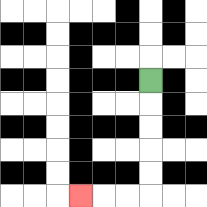{'start': '[6, 3]', 'end': '[3, 8]', 'path_directions': 'D,D,D,D,D,L,L,L', 'path_coordinates': '[[6, 3], [6, 4], [6, 5], [6, 6], [6, 7], [6, 8], [5, 8], [4, 8], [3, 8]]'}